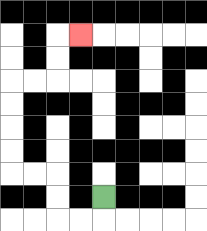{'start': '[4, 8]', 'end': '[3, 1]', 'path_directions': 'D,L,L,U,U,L,L,U,U,U,U,R,R,U,U,R', 'path_coordinates': '[[4, 8], [4, 9], [3, 9], [2, 9], [2, 8], [2, 7], [1, 7], [0, 7], [0, 6], [0, 5], [0, 4], [0, 3], [1, 3], [2, 3], [2, 2], [2, 1], [3, 1]]'}